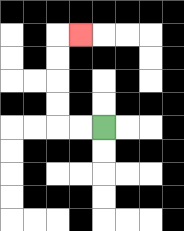{'start': '[4, 5]', 'end': '[3, 1]', 'path_directions': 'L,L,U,U,U,U,R', 'path_coordinates': '[[4, 5], [3, 5], [2, 5], [2, 4], [2, 3], [2, 2], [2, 1], [3, 1]]'}